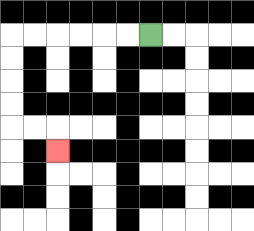{'start': '[6, 1]', 'end': '[2, 6]', 'path_directions': 'L,L,L,L,L,L,D,D,D,D,R,R,D', 'path_coordinates': '[[6, 1], [5, 1], [4, 1], [3, 1], [2, 1], [1, 1], [0, 1], [0, 2], [0, 3], [0, 4], [0, 5], [1, 5], [2, 5], [2, 6]]'}